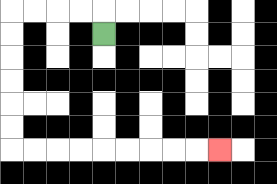{'start': '[4, 1]', 'end': '[9, 6]', 'path_directions': 'U,L,L,L,L,D,D,D,D,D,D,R,R,R,R,R,R,R,R,R', 'path_coordinates': '[[4, 1], [4, 0], [3, 0], [2, 0], [1, 0], [0, 0], [0, 1], [0, 2], [0, 3], [0, 4], [0, 5], [0, 6], [1, 6], [2, 6], [3, 6], [4, 6], [5, 6], [6, 6], [7, 6], [8, 6], [9, 6]]'}